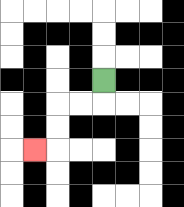{'start': '[4, 3]', 'end': '[1, 6]', 'path_directions': 'D,L,L,D,D,L', 'path_coordinates': '[[4, 3], [4, 4], [3, 4], [2, 4], [2, 5], [2, 6], [1, 6]]'}